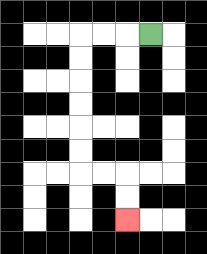{'start': '[6, 1]', 'end': '[5, 9]', 'path_directions': 'L,L,L,D,D,D,D,D,D,R,R,D,D', 'path_coordinates': '[[6, 1], [5, 1], [4, 1], [3, 1], [3, 2], [3, 3], [3, 4], [3, 5], [3, 6], [3, 7], [4, 7], [5, 7], [5, 8], [5, 9]]'}